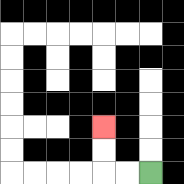{'start': '[6, 7]', 'end': '[4, 5]', 'path_directions': 'L,L,U,U', 'path_coordinates': '[[6, 7], [5, 7], [4, 7], [4, 6], [4, 5]]'}